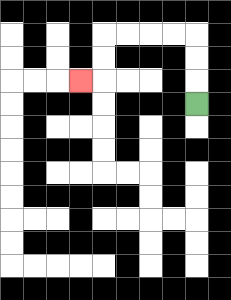{'start': '[8, 4]', 'end': '[3, 3]', 'path_directions': 'U,U,U,L,L,L,L,D,D,L', 'path_coordinates': '[[8, 4], [8, 3], [8, 2], [8, 1], [7, 1], [6, 1], [5, 1], [4, 1], [4, 2], [4, 3], [3, 3]]'}